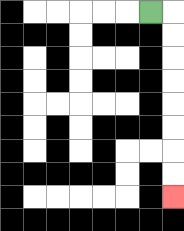{'start': '[6, 0]', 'end': '[7, 8]', 'path_directions': 'R,D,D,D,D,D,D,D,D', 'path_coordinates': '[[6, 0], [7, 0], [7, 1], [7, 2], [7, 3], [7, 4], [7, 5], [7, 6], [7, 7], [7, 8]]'}